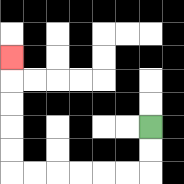{'start': '[6, 5]', 'end': '[0, 2]', 'path_directions': 'D,D,L,L,L,L,L,L,U,U,U,U,U', 'path_coordinates': '[[6, 5], [6, 6], [6, 7], [5, 7], [4, 7], [3, 7], [2, 7], [1, 7], [0, 7], [0, 6], [0, 5], [0, 4], [0, 3], [0, 2]]'}